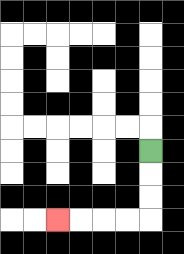{'start': '[6, 6]', 'end': '[2, 9]', 'path_directions': 'D,D,D,L,L,L,L', 'path_coordinates': '[[6, 6], [6, 7], [6, 8], [6, 9], [5, 9], [4, 9], [3, 9], [2, 9]]'}